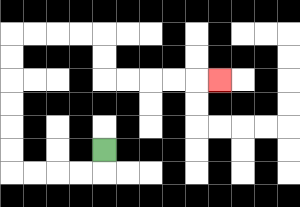{'start': '[4, 6]', 'end': '[9, 3]', 'path_directions': 'D,L,L,L,L,U,U,U,U,U,U,R,R,R,R,D,D,R,R,R,R,R', 'path_coordinates': '[[4, 6], [4, 7], [3, 7], [2, 7], [1, 7], [0, 7], [0, 6], [0, 5], [0, 4], [0, 3], [0, 2], [0, 1], [1, 1], [2, 1], [3, 1], [4, 1], [4, 2], [4, 3], [5, 3], [6, 3], [7, 3], [8, 3], [9, 3]]'}